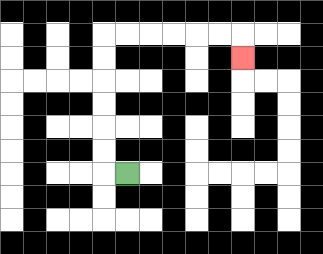{'start': '[5, 7]', 'end': '[10, 2]', 'path_directions': 'L,U,U,U,U,U,U,R,R,R,R,R,R,D', 'path_coordinates': '[[5, 7], [4, 7], [4, 6], [4, 5], [4, 4], [4, 3], [4, 2], [4, 1], [5, 1], [6, 1], [7, 1], [8, 1], [9, 1], [10, 1], [10, 2]]'}